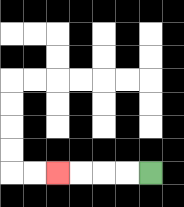{'start': '[6, 7]', 'end': '[2, 7]', 'path_directions': 'L,L,L,L', 'path_coordinates': '[[6, 7], [5, 7], [4, 7], [3, 7], [2, 7]]'}